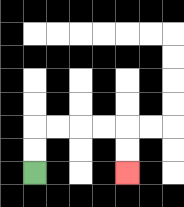{'start': '[1, 7]', 'end': '[5, 7]', 'path_directions': 'U,U,R,R,R,R,D,D', 'path_coordinates': '[[1, 7], [1, 6], [1, 5], [2, 5], [3, 5], [4, 5], [5, 5], [5, 6], [5, 7]]'}